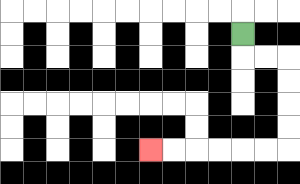{'start': '[10, 1]', 'end': '[6, 6]', 'path_directions': 'D,R,R,D,D,D,D,L,L,L,L,L,L', 'path_coordinates': '[[10, 1], [10, 2], [11, 2], [12, 2], [12, 3], [12, 4], [12, 5], [12, 6], [11, 6], [10, 6], [9, 6], [8, 6], [7, 6], [6, 6]]'}